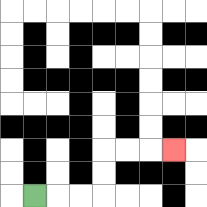{'start': '[1, 8]', 'end': '[7, 6]', 'path_directions': 'R,R,R,U,U,R,R,R', 'path_coordinates': '[[1, 8], [2, 8], [3, 8], [4, 8], [4, 7], [4, 6], [5, 6], [6, 6], [7, 6]]'}